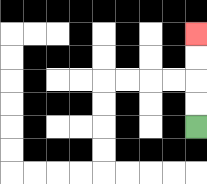{'start': '[8, 5]', 'end': '[8, 1]', 'path_directions': 'U,U,U,U', 'path_coordinates': '[[8, 5], [8, 4], [8, 3], [8, 2], [8, 1]]'}